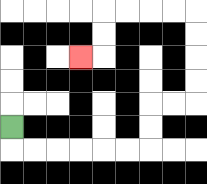{'start': '[0, 5]', 'end': '[3, 2]', 'path_directions': 'D,R,R,R,R,R,R,U,U,R,R,U,U,U,U,L,L,L,L,D,D,L', 'path_coordinates': '[[0, 5], [0, 6], [1, 6], [2, 6], [3, 6], [4, 6], [5, 6], [6, 6], [6, 5], [6, 4], [7, 4], [8, 4], [8, 3], [8, 2], [8, 1], [8, 0], [7, 0], [6, 0], [5, 0], [4, 0], [4, 1], [4, 2], [3, 2]]'}